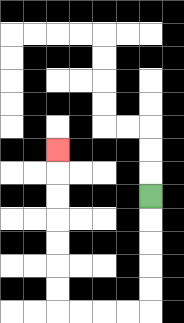{'start': '[6, 8]', 'end': '[2, 6]', 'path_directions': 'D,D,D,D,D,L,L,L,L,U,U,U,U,U,U,U', 'path_coordinates': '[[6, 8], [6, 9], [6, 10], [6, 11], [6, 12], [6, 13], [5, 13], [4, 13], [3, 13], [2, 13], [2, 12], [2, 11], [2, 10], [2, 9], [2, 8], [2, 7], [2, 6]]'}